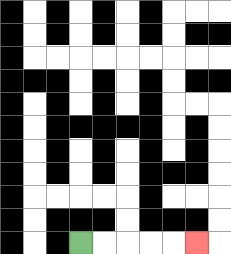{'start': '[3, 10]', 'end': '[8, 10]', 'path_directions': 'R,R,R,R,R', 'path_coordinates': '[[3, 10], [4, 10], [5, 10], [6, 10], [7, 10], [8, 10]]'}